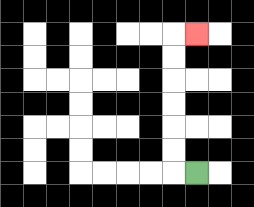{'start': '[8, 7]', 'end': '[8, 1]', 'path_directions': 'L,U,U,U,U,U,U,R', 'path_coordinates': '[[8, 7], [7, 7], [7, 6], [7, 5], [7, 4], [7, 3], [7, 2], [7, 1], [8, 1]]'}